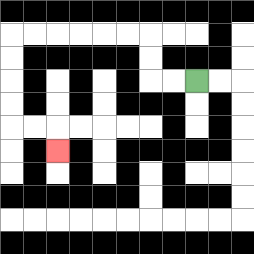{'start': '[8, 3]', 'end': '[2, 6]', 'path_directions': 'L,L,U,U,L,L,L,L,L,L,D,D,D,D,R,R,D', 'path_coordinates': '[[8, 3], [7, 3], [6, 3], [6, 2], [6, 1], [5, 1], [4, 1], [3, 1], [2, 1], [1, 1], [0, 1], [0, 2], [0, 3], [0, 4], [0, 5], [1, 5], [2, 5], [2, 6]]'}